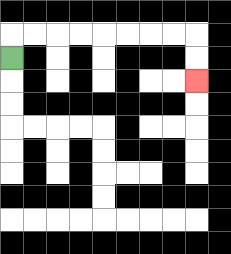{'start': '[0, 2]', 'end': '[8, 3]', 'path_directions': 'U,R,R,R,R,R,R,R,R,D,D', 'path_coordinates': '[[0, 2], [0, 1], [1, 1], [2, 1], [3, 1], [4, 1], [5, 1], [6, 1], [7, 1], [8, 1], [8, 2], [8, 3]]'}